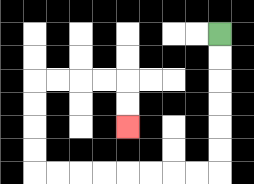{'start': '[9, 1]', 'end': '[5, 5]', 'path_directions': 'D,D,D,D,D,D,L,L,L,L,L,L,L,L,U,U,U,U,R,R,R,R,D,D', 'path_coordinates': '[[9, 1], [9, 2], [9, 3], [9, 4], [9, 5], [9, 6], [9, 7], [8, 7], [7, 7], [6, 7], [5, 7], [4, 7], [3, 7], [2, 7], [1, 7], [1, 6], [1, 5], [1, 4], [1, 3], [2, 3], [3, 3], [4, 3], [5, 3], [5, 4], [5, 5]]'}